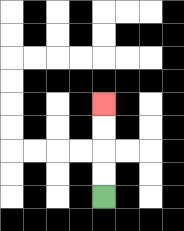{'start': '[4, 8]', 'end': '[4, 4]', 'path_directions': 'U,U,U,U', 'path_coordinates': '[[4, 8], [4, 7], [4, 6], [4, 5], [4, 4]]'}